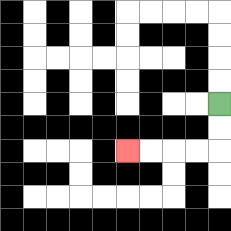{'start': '[9, 4]', 'end': '[5, 6]', 'path_directions': 'D,D,L,L,L,L', 'path_coordinates': '[[9, 4], [9, 5], [9, 6], [8, 6], [7, 6], [6, 6], [5, 6]]'}